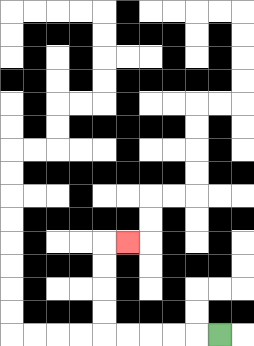{'start': '[9, 14]', 'end': '[5, 10]', 'path_directions': 'L,L,L,L,L,U,U,U,U,R', 'path_coordinates': '[[9, 14], [8, 14], [7, 14], [6, 14], [5, 14], [4, 14], [4, 13], [4, 12], [4, 11], [4, 10], [5, 10]]'}